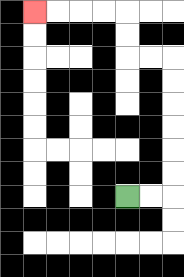{'start': '[5, 8]', 'end': '[1, 0]', 'path_directions': 'R,R,U,U,U,U,U,U,L,L,U,U,L,L,L,L', 'path_coordinates': '[[5, 8], [6, 8], [7, 8], [7, 7], [7, 6], [7, 5], [7, 4], [7, 3], [7, 2], [6, 2], [5, 2], [5, 1], [5, 0], [4, 0], [3, 0], [2, 0], [1, 0]]'}